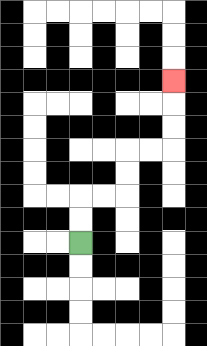{'start': '[3, 10]', 'end': '[7, 3]', 'path_directions': 'U,U,R,R,U,U,R,R,U,U,U', 'path_coordinates': '[[3, 10], [3, 9], [3, 8], [4, 8], [5, 8], [5, 7], [5, 6], [6, 6], [7, 6], [7, 5], [7, 4], [7, 3]]'}